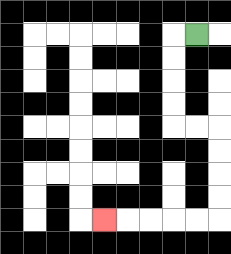{'start': '[8, 1]', 'end': '[4, 9]', 'path_directions': 'L,D,D,D,D,R,R,D,D,D,D,L,L,L,L,L', 'path_coordinates': '[[8, 1], [7, 1], [7, 2], [7, 3], [7, 4], [7, 5], [8, 5], [9, 5], [9, 6], [9, 7], [9, 8], [9, 9], [8, 9], [7, 9], [6, 9], [5, 9], [4, 9]]'}